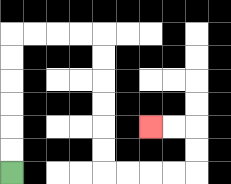{'start': '[0, 7]', 'end': '[6, 5]', 'path_directions': 'U,U,U,U,U,U,R,R,R,R,D,D,D,D,D,D,R,R,R,R,U,U,L,L', 'path_coordinates': '[[0, 7], [0, 6], [0, 5], [0, 4], [0, 3], [0, 2], [0, 1], [1, 1], [2, 1], [3, 1], [4, 1], [4, 2], [4, 3], [4, 4], [4, 5], [4, 6], [4, 7], [5, 7], [6, 7], [7, 7], [8, 7], [8, 6], [8, 5], [7, 5], [6, 5]]'}